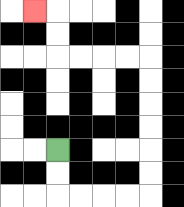{'start': '[2, 6]', 'end': '[1, 0]', 'path_directions': 'D,D,R,R,R,R,U,U,U,U,U,U,L,L,L,L,U,U,L', 'path_coordinates': '[[2, 6], [2, 7], [2, 8], [3, 8], [4, 8], [5, 8], [6, 8], [6, 7], [6, 6], [6, 5], [6, 4], [6, 3], [6, 2], [5, 2], [4, 2], [3, 2], [2, 2], [2, 1], [2, 0], [1, 0]]'}